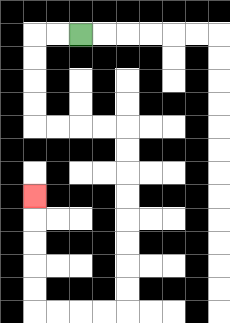{'start': '[3, 1]', 'end': '[1, 8]', 'path_directions': 'L,L,D,D,D,D,R,R,R,R,D,D,D,D,D,D,D,D,L,L,L,L,U,U,U,U,U', 'path_coordinates': '[[3, 1], [2, 1], [1, 1], [1, 2], [1, 3], [1, 4], [1, 5], [2, 5], [3, 5], [4, 5], [5, 5], [5, 6], [5, 7], [5, 8], [5, 9], [5, 10], [5, 11], [5, 12], [5, 13], [4, 13], [3, 13], [2, 13], [1, 13], [1, 12], [1, 11], [1, 10], [1, 9], [1, 8]]'}